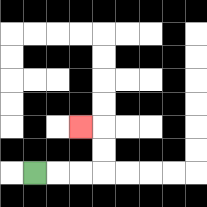{'start': '[1, 7]', 'end': '[3, 5]', 'path_directions': 'R,R,R,U,U,L', 'path_coordinates': '[[1, 7], [2, 7], [3, 7], [4, 7], [4, 6], [4, 5], [3, 5]]'}